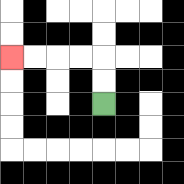{'start': '[4, 4]', 'end': '[0, 2]', 'path_directions': 'U,U,L,L,L,L', 'path_coordinates': '[[4, 4], [4, 3], [4, 2], [3, 2], [2, 2], [1, 2], [0, 2]]'}